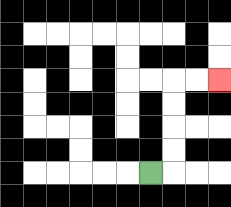{'start': '[6, 7]', 'end': '[9, 3]', 'path_directions': 'R,U,U,U,U,R,R', 'path_coordinates': '[[6, 7], [7, 7], [7, 6], [7, 5], [7, 4], [7, 3], [8, 3], [9, 3]]'}